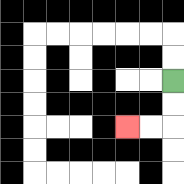{'start': '[7, 3]', 'end': '[5, 5]', 'path_directions': 'D,D,L,L', 'path_coordinates': '[[7, 3], [7, 4], [7, 5], [6, 5], [5, 5]]'}